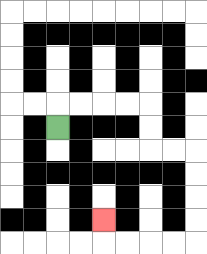{'start': '[2, 5]', 'end': '[4, 9]', 'path_directions': 'U,R,R,R,R,D,D,R,R,D,D,D,D,L,L,L,L,U', 'path_coordinates': '[[2, 5], [2, 4], [3, 4], [4, 4], [5, 4], [6, 4], [6, 5], [6, 6], [7, 6], [8, 6], [8, 7], [8, 8], [8, 9], [8, 10], [7, 10], [6, 10], [5, 10], [4, 10], [4, 9]]'}